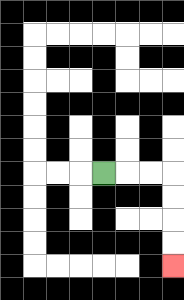{'start': '[4, 7]', 'end': '[7, 11]', 'path_directions': 'R,R,R,D,D,D,D', 'path_coordinates': '[[4, 7], [5, 7], [6, 7], [7, 7], [7, 8], [7, 9], [7, 10], [7, 11]]'}